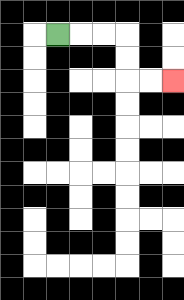{'start': '[2, 1]', 'end': '[7, 3]', 'path_directions': 'R,R,R,D,D,R,R', 'path_coordinates': '[[2, 1], [3, 1], [4, 1], [5, 1], [5, 2], [5, 3], [6, 3], [7, 3]]'}